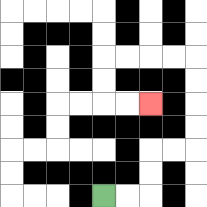{'start': '[4, 8]', 'end': '[6, 4]', 'path_directions': 'R,R,U,U,R,R,U,U,U,U,L,L,L,L,D,D,R,R', 'path_coordinates': '[[4, 8], [5, 8], [6, 8], [6, 7], [6, 6], [7, 6], [8, 6], [8, 5], [8, 4], [8, 3], [8, 2], [7, 2], [6, 2], [5, 2], [4, 2], [4, 3], [4, 4], [5, 4], [6, 4]]'}